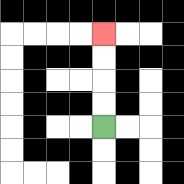{'start': '[4, 5]', 'end': '[4, 1]', 'path_directions': 'U,U,U,U', 'path_coordinates': '[[4, 5], [4, 4], [4, 3], [4, 2], [4, 1]]'}